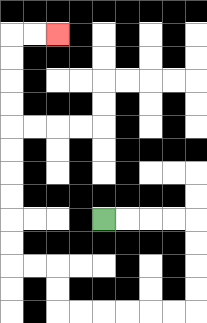{'start': '[4, 9]', 'end': '[2, 1]', 'path_directions': 'R,R,R,R,D,D,D,D,L,L,L,L,L,L,U,U,L,L,U,U,U,U,U,U,U,U,U,U,R,R', 'path_coordinates': '[[4, 9], [5, 9], [6, 9], [7, 9], [8, 9], [8, 10], [8, 11], [8, 12], [8, 13], [7, 13], [6, 13], [5, 13], [4, 13], [3, 13], [2, 13], [2, 12], [2, 11], [1, 11], [0, 11], [0, 10], [0, 9], [0, 8], [0, 7], [0, 6], [0, 5], [0, 4], [0, 3], [0, 2], [0, 1], [1, 1], [2, 1]]'}